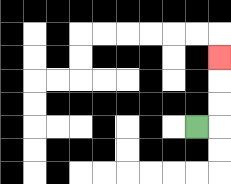{'start': '[8, 5]', 'end': '[9, 2]', 'path_directions': 'R,U,U,U', 'path_coordinates': '[[8, 5], [9, 5], [9, 4], [9, 3], [9, 2]]'}